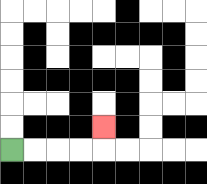{'start': '[0, 6]', 'end': '[4, 5]', 'path_directions': 'R,R,R,R,U', 'path_coordinates': '[[0, 6], [1, 6], [2, 6], [3, 6], [4, 6], [4, 5]]'}